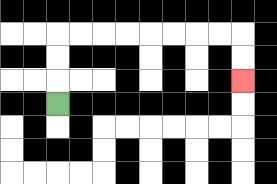{'start': '[2, 4]', 'end': '[10, 3]', 'path_directions': 'U,U,U,R,R,R,R,R,R,R,R,D,D', 'path_coordinates': '[[2, 4], [2, 3], [2, 2], [2, 1], [3, 1], [4, 1], [5, 1], [6, 1], [7, 1], [8, 1], [9, 1], [10, 1], [10, 2], [10, 3]]'}